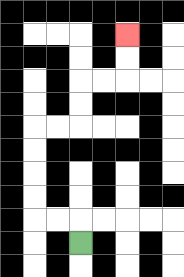{'start': '[3, 10]', 'end': '[5, 1]', 'path_directions': 'U,L,L,U,U,U,U,R,R,U,U,R,R,U,U', 'path_coordinates': '[[3, 10], [3, 9], [2, 9], [1, 9], [1, 8], [1, 7], [1, 6], [1, 5], [2, 5], [3, 5], [3, 4], [3, 3], [4, 3], [5, 3], [5, 2], [5, 1]]'}